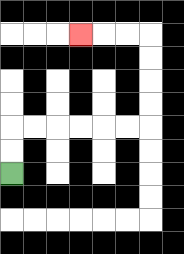{'start': '[0, 7]', 'end': '[3, 1]', 'path_directions': 'U,U,R,R,R,R,R,R,U,U,U,U,L,L,L', 'path_coordinates': '[[0, 7], [0, 6], [0, 5], [1, 5], [2, 5], [3, 5], [4, 5], [5, 5], [6, 5], [6, 4], [6, 3], [6, 2], [6, 1], [5, 1], [4, 1], [3, 1]]'}